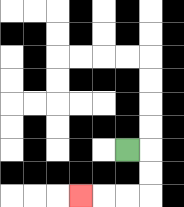{'start': '[5, 6]', 'end': '[3, 8]', 'path_directions': 'R,D,D,L,L,L', 'path_coordinates': '[[5, 6], [6, 6], [6, 7], [6, 8], [5, 8], [4, 8], [3, 8]]'}